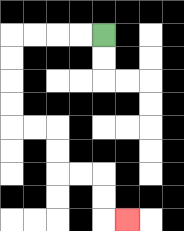{'start': '[4, 1]', 'end': '[5, 9]', 'path_directions': 'L,L,L,L,D,D,D,D,R,R,D,D,R,R,D,D,R', 'path_coordinates': '[[4, 1], [3, 1], [2, 1], [1, 1], [0, 1], [0, 2], [0, 3], [0, 4], [0, 5], [1, 5], [2, 5], [2, 6], [2, 7], [3, 7], [4, 7], [4, 8], [4, 9], [5, 9]]'}